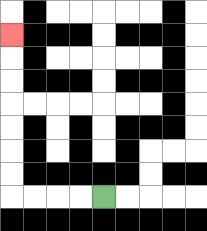{'start': '[4, 8]', 'end': '[0, 1]', 'path_directions': 'L,L,L,L,U,U,U,U,U,U,U', 'path_coordinates': '[[4, 8], [3, 8], [2, 8], [1, 8], [0, 8], [0, 7], [0, 6], [0, 5], [0, 4], [0, 3], [0, 2], [0, 1]]'}